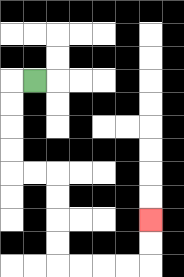{'start': '[1, 3]', 'end': '[6, 9]', 'path_directions': 'L,D,D,D,D,R,R,D,D,D,D,R,R,R,R,U,U', 'path_coordinates': '[[1, 3], [0, 3], [0, 4], [0, 5], [0, 6], [0, 7], [1, 7], [2, 7], [2, 8], [2, 9], [2, 10], [2, 11], [3, 11], [4, 11], [5, 11], [6, 11], [6, 10], [6, 9]]'}